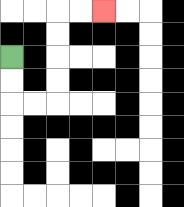{'start': '[0, 2]', 'end': '[4, 0]', 'path_directions': 'D,D,R,R,U,U,U,U,R,R', 'path_coordinates': '[[0, 2], [0, 3], [0, 4], [1, 4], [2, 4], [2, 3], [2, 2], [2, 1], [2, 0], [3, 0], [4, 0]]'}